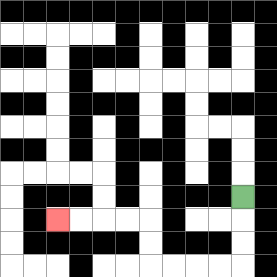{'start': '[10, 8]', 'end': '[2, 9]', 'path_directions': 'D,D,D,L,L,L,L,U,U,L,L,L,L', 'path_coordinates': '[[10, 8], [10, 9], [10, 10], [10, 11], [9, 11], [8, 11], [7, 11], [6, 11], [6, 10], [6, 9], [5, 9], [4, 9], [3, 9], [2, 9]]'}